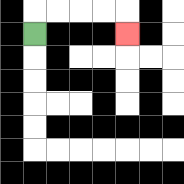{'start': '[1, 1]', 'end': '[5, 1]', 'path_directions': 'U,R,R,R,R,D', 'path_coordinates': '[[1, 1], [1, 0], [2, 0], [3, 0], [4, 0], [5, 0], [5, 1]]'}